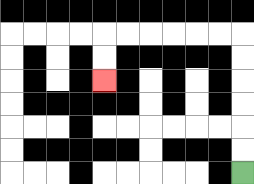{'start': '[10, 7]', 'end': '[4, 3]', 'path_directions': 'U,U,U,U,U,U,L,L,L,L,L,L,D,D', 'path_coordinates': '[[10, 7], [10, 6], [10, 5], [10, 4], [10, 3], [10, 2], [10, 1], [9, 1], [8, 1], [7, 1], [6, 1], [5, 1], [4, 1], [4, 2], [4, 3]]'}